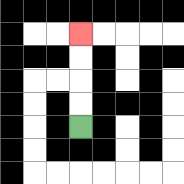{'start': '[3, 5]', 'end': '[3, 1]', 'path_directions': 'U,U,U,U', 'path_coordinates': '[[3, 5], [3, 4], [3, 3], [3, 2], [3, 1]]'}